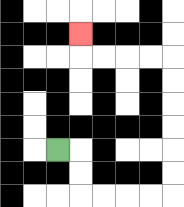{'start': '[2, 6]', 'end': '[3, 1]', 'path_directions': 'R,D,D,R,R,R,R,U,U,U,U,U,U,L,L,L,L,U', 'path_coordinates': '[[2, 6], [3, 6], [3, 7], [3, 8], [4, 8], [5, 8], [6, 8], [7, 8], [7, 7], [7, 6], [7, 5], [7, 4], [7, 3], [7, 2], [6, 2], [5, 2], [4, 2], [3, 2], [3, 1]]'}